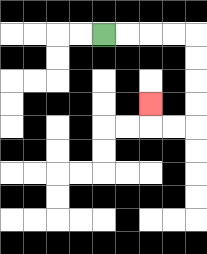{'start': '[4, 1]', 'end': '[6, 4]', 'path_directions': 'R,R,R,R,D,D,D,D,L,L,U', 'path_coordinates': '[[4, 1], [5, 1], [6, 1], [7, 1], [8, 1], [8, 2], [8, 3], [8, 4], [8, 5], [7, 5], [6, 5], [6, 4]]'}